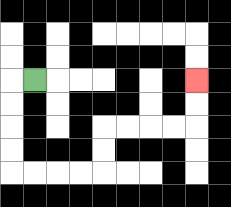{'start': '[1, 3]', 'end': '[8, 3]', 'path_directions': 'L,D,D,D,D,R,R,R,R,U,U,R,R,R,R,U,U', 'path_coordinates': '[[1, 3], [0, 3], [0, 4], [0, 5], [0, 6], [0, 7], [1, 7], [2, 7], [3, 7], [4, 7], [4, 6], [4, 5], [5, 5], [6, 5], [7, 5], [8, 5], [8, 4], [8, 3]]'}